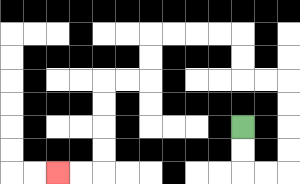{'start': '[10, 5]', 'end': '[2, 7]', 'path_directions': 'D,D,R,R,U,U,U,U,L,L,U,U,L,L,L,L,D,D,L,L,D,D,D,D,L,L', 'path_coordinates': '[[10, 5], [10, 6], [10, 7], [11, 7], [12, 7], [12, 6], [12, 5], [12, 4], [12, 3], [11, 3], [10, 3], [10, 2], [10, 1], [9, 1], [8, 1], [7, 1], [6, 1], [6, 2], [6, 3], [5, 3], [4, 3], [4, 4], [4, 5], [4, 6], [4, 7], [3, 7], [2, 7]]'}